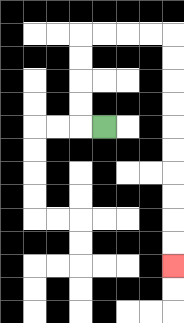{'start': '[4, 5]', 'end': '[7, 11]', 'path_directions': 'L,U,U,U,U,R,R,R,R,D,D,D,D,D,D,D,D,D,D', 'path_coordinates': '[[4, 5], [3, 5], [3, 4], [3, 3], [3, 2], [3, 1], [4, 1], [5, 1], [6, 1], [7, 1], [7, 2], [7, 3], [7, 4], [7, 5], [7, 6], [7, 7], [7, 8], [7, 9], [7, 10], [7, 11]]'}